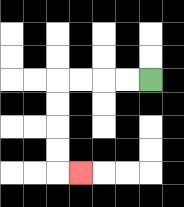{'start': '[6, 3]', 'end': '[3, 7]', 'path_directions': 'L,L,L,L,D,D,D,D,R', 'path_coordinates': '[[6, 3], [5, 3], [4, 3], [3, 3], [2, 3], [2, 4], [2, 5], [2, 6], [2, 7], [3, 7]]'}